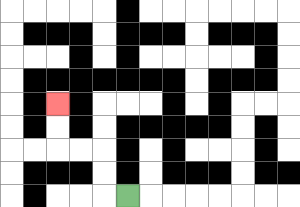{'start': '[5, 8]', 'end': '[2, 4]', 'path_directions': 'L,U,U,L,L,U,U', 'path_coordinates': '[[5, 8], [4, 8], [4, 7], [4, 6], [3, 6], [2, 6], [2, 5], [2, 4]]'}